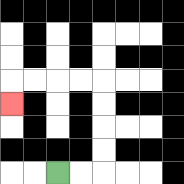{'start': '[2, 7]', 'end': '[0, 4]', 'path_directions': 'R,R,U,U,U,U,L,L,L,L,D', 'path_coordinates': '[[2, 7], [3, 7], [4, 7], [4, 6], [4, 5], [4, 4], [4, 3], [3, 3], [2, 3], [1, 3], [0, 3], [0, 4]]'}